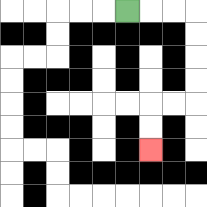{'start': '[5, 0]', 'end': '[6, 6]', 'path_directions': 'R,R,R,D,D,D,D,L,L,D,D', 'path_coordinates': '[[5, 0], [6, 0], [7, 0], [8, 0], [8, 1], [8, 2], [8, 3], [8, 4], [7, 4], [6, 4], [6, 5], [6, 6]]'}